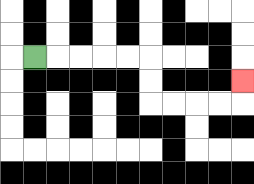{'start': '[1, 2]', 'end': '[10, 3]', 'path_directions': 'R,R,R,R,R,D,D,R,R,R,R,U', 'path_coordinates': '[[1, 2], [2, 2], [3, 2], [4, 2], [5, 2], [6, 2], [6, 3], [6, 4], [7, 4], [8, 4], [9, 4], [10, 4], [10, 3]]'}